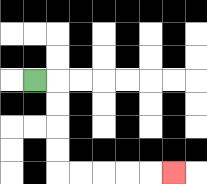{'start': '[1, 3]', 'end': '[7, 7]', 'path_directions': 'R,D,D,D,D,R,R,R,R,R', 'path_coordinates': '[[1, 3], [2, 3], [2, 4], [2, 5], [2, 6], [2, 7], [3, 7], [4, 7], [5, 7], [6, 7], [7, 7]]'}